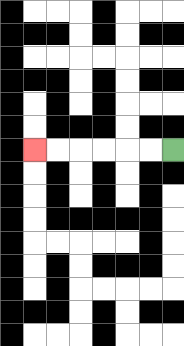{'start': '[7, 6]', 'end': '[1, 6]', 'path_directions': 'L,L,L,L,L,L', 'path_coordinates': '[[7, 6], [6, 6], [5, 6], [4, 6], [3, 6], [2, 6], [1, 6]]'}